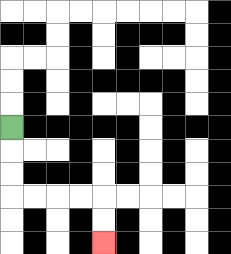{'start': '[0, 5]', 'end': '[4, 10]', 'path_directions': 'D,D,D,R,R,R,R,D,D', 'path_coordinates': '[[0, 5], [0, 6], [0, 7], [0, 8], [1, 8], [2, 8], [3, 8], [4, 8], [4, 9], [4, 10]]'}